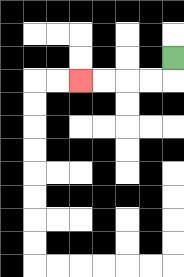{'start': '[7, 2]', 'end': '[3, 3]', 'path_directions': 'D,L,L,L,L', 'path_coordinates': '[[7, 2], [7, 3], [6, 3], [5, 3], [4, 3], [3, 3]]'}